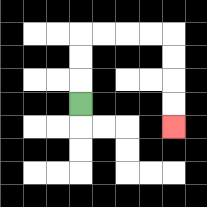{'start': '[3, 4]', 'end': '[7, 5]', 'path_directions': 'U,U,U,R,R,R,R,D,D,D,D', 'path_coordinates': '[[3, 4], [3, 3], [3, 2], [3, 1], [4, 1], [5, 1], [6, 1], [7, 1], [7, 2], [7, 3], [7, 4], [7, 5]]'}